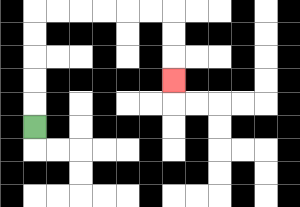{'start': '[1, 5]', 'end': '[7, 3]', 'path_directions': 'U,U,U,U,U,R,R,R,R,R,R,D,D,D', 'path_coordinates': '[[1, 5], [1, 4], [1, 3], [1, 2], [1, 1], [1, 0], [2, 0], [3, 0], [4, 0], [5, 0], [6, 0], [7, 0], [7, 1], [7, 2], [7, 3]]'}